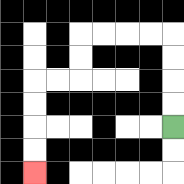{'start': '[7, 5]', 'end': '[1, 7]', 'path_directions': 'U,U,U,U,L,L,L,L,D,D,L,L,D,D,D,D', 'path_coordinates': '[[7, 5], [7, 4], [7, 3], [7, 2], [7, 1], [6, 1], [5, 1], [4, 1], [3, 1], [3, 2], [3, 3], [2, 3], [1, 3], [1, 4], [1, 5], [1, 6], [1, 7]]'}